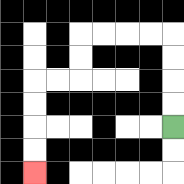{'start': '[7, 5]', 'end': '[1, 7]', 'path_directions': 'U,U,U,U,L,L,L,L,D,D,L,L,D,D,D,D', 'path_coordinates': '[[7, 5], [7, 4], [7, 3], [7, 2], [7, 1], [6, 1], [5, 1], [4, 1], [3, 1], [3, 2], [3, 3], [2, 3], [1, 3], [1, 4], [1, 5], [1, 6], [1, 7]]'}